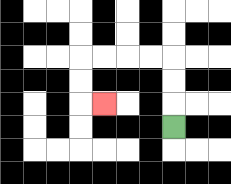{'start': '[7, 5]', 'end': '[4, 4]', 'path_directions': 'U,U,U,L,L,L,L,D,D,R', 'path_coordinates': '[[7, 5], [7, 4], [7, 3], [7, 2], [6, 2], [5, 2], [4, 2], [3, 2], [3, 3], [3, 4], [4, 4]]'}